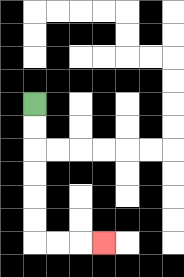{'start': '[1, 4]', 'end': '[4, 10]', 'path_directions': 'D,D,D,D,D,D,R,R,R', 'path_coordinates': '[[1, 4], [1, 5], [1, 6], [1, 7], [1, 8], [1, 9], [1, 10], [2, 10], [3, 10], [4, 10]]'}